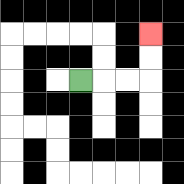{'start': '[3, 3]', 'end': '[6, 1]', 'path_directions': 'R,R,R,U,U', 'path_coordinates': '[[3, 3], [4, 3], [5, 3], [6, 3], [6, 2], [6, 1]]'}